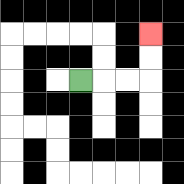{'start': '[3, 3]', 'end': '[6, 1]', 'path_directions': 'R,R,R,U,U', 'path_coordinates': '[[3, 3], [4, 3], [5, 3], [6, 3], [6, 2], [6, 1]]'}